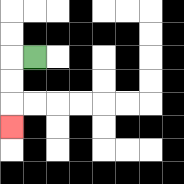{'start': '[1, 2]', 'end': '[0, 5]', 'path_directions': 'L,D,D,D', 'path_coordinates': '[[1, 2], [0, 2], [0, 3], [0, 4], [0, 5]]'}